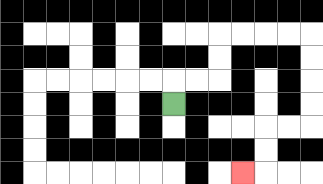{'start': '[7, 4]', 'end': '[10, 7]', 'path_directions': 'U,R,R,U,U,R,R,R,R,D,D,D,D,L,L,D,D,L', 'path_coordinates': '[[7, 4], [7, 3], [8, 3], [9, 3], [9, 2], [9, 1], [10, 1], [11, 1], [12, 1], [13, 1], [13, 2], [13, 3], [13, 4], [13, 5], [12, 5], [11, 5], [11, 6], [11, 7], [10, 7]]'}